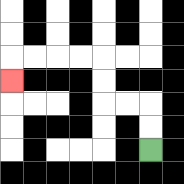{'start': '[6, 6]', 'end': '[0, 3]', 'path_directions': 'U,U,L,L,U,U,L,L,L,L,D', 'path_coordinates': '[[6, 6], [6, 5], [6, 4], [5, 4], [4, 4], [4, 3], [4, 2], [3, 2], [2, 2], [1, 2], [0, 2], [0, 3]]'}